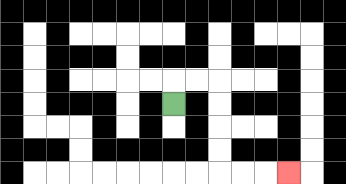{'start': '[7, 4]', 'end': '[12, 7]', 'path_directions': 'U,R,R,D,D,D,D,R,R,R', 'path_coordinates': '[[7, 4], [7, 3], [8, 3], [9, 3], [9, 4], [9, 5], [9, 6], [9, 7], [10, 7], [11, 7], [12, 7]]'}